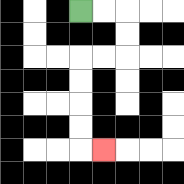{'start': '[3, 0]', 'end': '[4, 6]', 'path_directions': 'R,R,D,D,L,L,D,D,D,D,R', 'path_coordinates': '[[3, 0], [4, 0], [5, 0], [5, 1], [5, 2], [4, 2], [3, 2], [3, 3], [3, 4], [3, 5], [3, 6], [4, 6]]'}